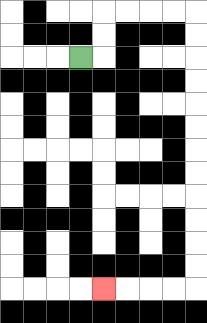{'start': '[3, 2]', 'end': '[4, 12]', 'path_directions': 'R,U,U,R,R,R,R,D,D,D,D,D,D,D,D,D,D,D,D,L,L,L,L', 'path_coordinates': '[[3, 2], [4, 2], [4, 1], [4, 0], [5, 0], [6, 0], [7, 0], [8, 0], [8, 1], [8, 2], [8, 3], [8, 4], [8, 5], [8, 6], [8, 7], [8, 8], [8, 9], [8, 10], [8, 11], [8, 12], [7, 12], [6, 12], [5, 12], [4, 12]]'}